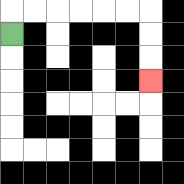{'start': '[0, 1]', 'end': '[6, 3]', 'path_directions': 'U,R,R,R,R,R,R,D,D,D', 'path_coordinates': '[[0, 1], [0, 0], [1, 0], [2, 0], [3, 0], [4, 0], [5, 0], [6, 0], [6, 1], [6, 2], [6, 3]]'}